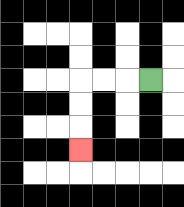{'start': '[6, 3]', 'end': '[3, 6]', 'path_directions': 'L,L,L,D,D,D', 'path_coordinates': '[[6, 3], [5, 3], [4, 3], [3, 3], [3, 4], [3, 5], [3, 6]]'}